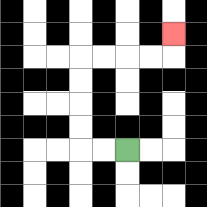{'start': '[5, 6]', 'end': '[7, 1]', 'path_directions': 'L,L,U,U,U,U,R,R,R,R,U', 'path_coordinates': '[[5, 6], [4, 6], [3, 6], [3, 5], [3, 4], [3, 3], [3, 2], [4, 2], [5, 2], [6, 2], [7, 2], [7, 1]]'}